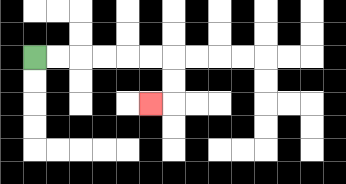{'start': '[1, 2]', 'end': '[6, 4]', 'path_directions': 'R,R,R,R,R,R,D,D,L', 'path_coordinates': '[[1, 2], [2, 2], [3, 2], [4, 2], [5, 2], [6, 2], [7, 2], [7, 3], [7, 4], [6, 4]]'}